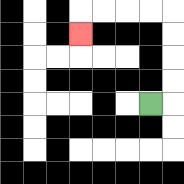{'start': '[6, 4]', 'end': '[3, 1]', 'path_directions': 'R,U,U,U,U,L,L,L,L,D', 'path_coordinates': '[[6, 4], [7, 4], [7, 3], [7, 2], [7, 1], [7, 0], [6, 0], [5, 0], [4, 0], [3, 0], [3, 1]]'}